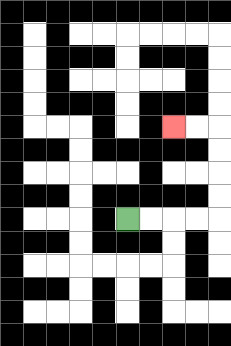{'start': '[5, 9]', 'end': '[7, 5]', 'path_directions': 'R,R,R,R,U,U,U,U,L,L', 'path_coordinates': '[[5, 9], [6, 9], [7, 9], [8, 9], [9, 9], [9, 8], [9, 7], [9, 6], [9, 5], [8, 5], [7, 5]]'}